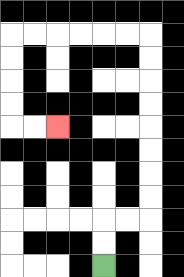{'start': '[4, 11]', 'end': '[2, 5]', 'path_directions': 'U,U,R,R,U,U,U,U,U,U,U,U,L,L,L,L,L,L,D,D,D,D,R,R', 'path_coordinates': '[[4, 11], [4, 10], [4, 9], [5, 9], [6, 9], [6, 8], [6, 7], [6, 6], [6, 5], [6, 4], [6, 3], [6, 2], [6, 1], [5, 1], [4, 1], [3, 1], [2, 1], [1, 1], [0, 1], [0, 2], [0, 3], [0, 4], [0, 5], [1, 5], [2, 5]]'}